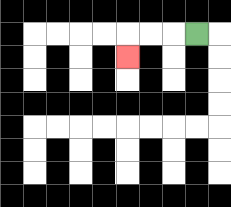{'start': '[8, 1]', 'end': '[5, 2]', 'path_directions': 'L,L,L,D', 'path_coordinates': '[[8, 1], [7, 1], [6, 1], [5, 1], [5, 2]]'}